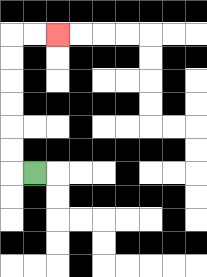{'start': '[1, 7]', 'end': '[2, 1]', 'path_directions': 'L,U,U,U,U,U,U,R,R', 'path_coordinates': '[[1, 7], [0, 7], [0, 6], [0, 5], [0, 4], [0, 3], [0, 2], [0, 1], [1, 1], [2, 1]]'}